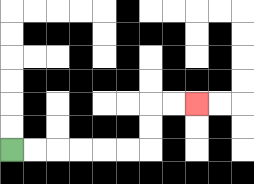{'start': '[0, 6]', 'end': '[8, 4]', 'path_directions': 'R,R,R,R,R,R,U,U,R,R', 'path_coordinates': '[[0, 6], [1, 6], [2, 6], [3, 6], [4, 6], [5, 6], [6, 6], [6, 5], [6, 4], [7, 4], [8, 4]]'}